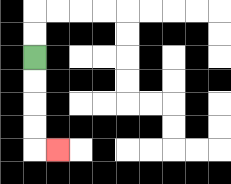{'start': '[1, 2]', 'end': '[2, 6]', 'path_directions': 'D,D,D,D,R', 'path_coordinates': '[[1, 2], [1, 3], [1, 4], [1, 5], [1, 6], [2, 6]]'}